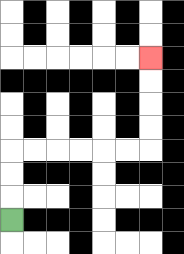{'start': '[0, 9]', 'end': '[6, 2]', 'path_directions': 'U,U,U,R,R,R,R,R,R,U,U,U,U', 'path_coordinates': '[[0, 9], [0, 8], [0, 7], [0, 6], [1, 6], [2, 6], [3, 6], [4, 6], [5, 6], [6, 6], [6, 5], [6, 4], [6, 3], [6, 2]]'}